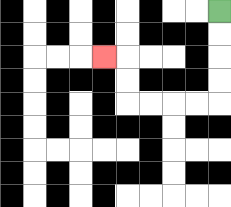{'start': '[9, 0]', 'end': '[4, 2]', 'path_directions': 'D,D,D,D,L,L,L,L,U,U,L', 'path_coordinates': '[[9, 0], [9, 1], [9, 2], [9, 3], [9, 4], [8, 4], [7, 4], [6, 4], [5, 4], [5, 3], [5, 2], [4, 2]]'}